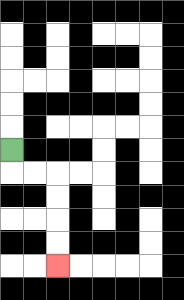{'start': '[0, 6]', 'end': '[2, 11]', 'path_directions': 'D,R,R,D,D,D,D', 'path_coordinates': '[[0, 6], [0, 7], [1, 7], [2, 7], [2, 8], [2, 9], [2, 10], [2, 11]]'}